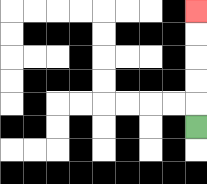{'start': '[8, 5]', 'end': '[8, 0]', 'path_directions': 'U,U,U,U,U', 'path_coordinates': '[[8, 5], [8, 4], [8, 3], [8, 2], [8, 1], [8, 0]]'}